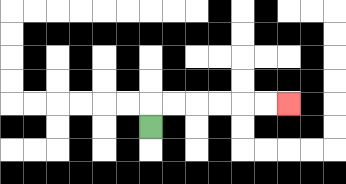{'start': '[6, 5]', 'end': '[12, 4]', 'path_directions': 'U,R,R,R,R,R,R', 'path_coordinates': '[[6, 5], [6, 4], [7, 4], [8, 4], [9, 4], [10, 4], [11, 4], [12, 4]]'}